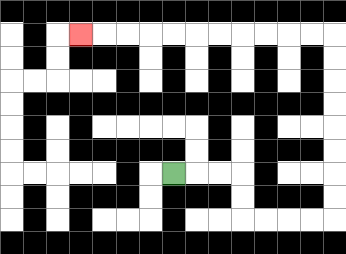{'start': '[7, 7]', 'end': '[3, 1]', 'path_directions': 'R,R,R,D,D,R,R,R,R,U,U,U,U,U,U,U,U,L,L,L,L,L,L,L,L,L,L,L', 'path_coordinates': '[[7, 7], [8, 7], [9, 7], [10, 7], [10, 8], [10, 9], [11, 9], [12, 9], [13, 9], [14, 9], [14, 8], [14, 7], [14, 6], [14, 5], [14, 4], [14, 3], [14, 2], [14, 1], [13, 1], [12, 1], [11, 1], [10, 1], [9, 1], [8, 1], [7, 1], [6, 1], [5, 1], [4, 1], [3, 1]]'}